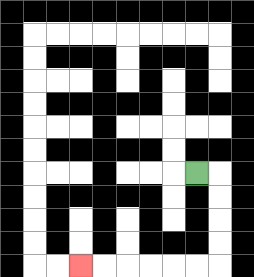{'start': '[8, 7]', 'end': '[3, 11]', 'path_directions': 'R,D,D,D,D,L,L,L,L,L,L', 'path_coordinates': '[[8, 7], [9, 7], [9, 8], [9, 9], [9, 10], [9, 11], [8, 11], [7, 11], [6, 11], [5, 11], [4, 11], [3, 11]]'}